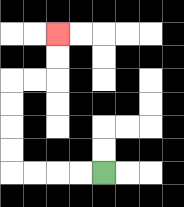{'start': '[4, 7]', 'end': '[2, 1]', 'path_directions': 'L,L,L,L,U,U,U,U,R,R,U,U', 'path_coordinates': '[[4, 7], [3, 7], [2, 7], [1, 7], [0, 7], [0, 6], [0, 5], [0, 4], [0, 3], [1, 3], [2, 3], [2, 2], [2, 1]]'}